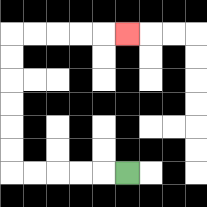{'start': '[5, 7]', 'end': '[5, 1]', 'path_directions': 'L,L,L,L,L,U,U,U,U,U,U,R,R,R,R,R', 'path_coordinates': '[[5, 7], [4, 7], [3, 7], [2, 7], [1, 7], [0, 7], [0, 6], [0, 5], [0, 4], [0, 3], [0, 2], [0, 1], [1, 1], [2, 1], [3, 1], [4, 1], [5, 1]]'}